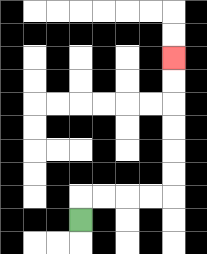{'start': '[3, 9]', 'end': '[7, 2]', 'path_directions': 'U,R,R,R,R,U,U,U,U,U,U', 'path_coordinates': '[[3, 9], [3, 8], [4, 8], [5, 8], [6, 8], [7, 8], [7, 7], [7, 6], [7, 5], [7, 4], [7, 3], [7, 2]]'}